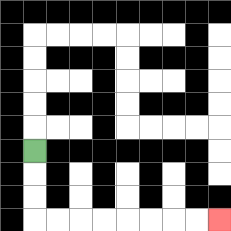{'start': '[1, 6]', 'end': '[9, 9]', 'path_directions': 'D,D,D,R,R,R,R,R,R,R,R', 'path_coordinates': '[[1, 6], [1, 7], [1, 8], [1, 9], [2, 9], [3, 9], [4, 9], [5, 9], [6, 9], [7, 9], [8, 9], [9, 9]]'}